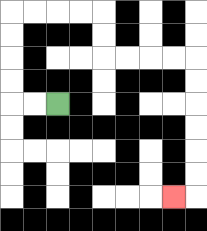{'start': '[2, 4]', 'end': '[7, 8]', 'path_directions': 'L,L,U,U,U,U,R,R,R,R,D,D,R,R,R,R,D,D,D,D,D,D,L', 'path_coordinates': '[[2, 4], [1, 4], [0, 4], [0, 3], [0, 2], [0, 1], [0, 0], [1, 0], [2, 0], [3, 0], [4, 0], [4, 1], [4, 2], [5, 2], [6, 2], [7, 2], [8, 2], [8, 3], [8, 4], [8, 5], [8, 6], [8, 7], [8, 8], [7, 8]]'}